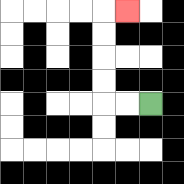{'start': '[6, 4]', 'end': '[5, 0]', 'path_directions': 'L,L,U,U,U,U,R', 'path_coordinates': '[[6, 4], [5, 4], [4, 4], [4, 3], [4, 2], [4, 1], [4, 0], [5, 0]]'}